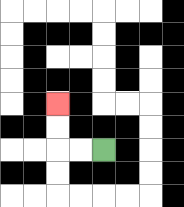{'start': '[4, 6]', 'end': '[2, 4]', 'path_directions': 'L,L,U,U', 'path_coordinates': '[[4, 6], [3, 6], [2, 6], [2, 5], [2, 4]]'}